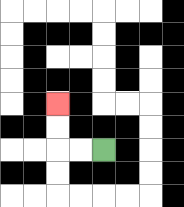{'start': '[4, 6]', 'end': '[2, 4]', 'path_directions': 'L,L,U,U', 'path_coordinates': '[[4, 6], [3, 6], [2, 6], [2, 5], [2, 4]]'}